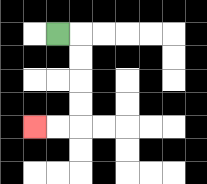{'start': '[2, 1]', 'end': '[1, 5]', 'path_directions': 'R,D,D,D,D,L,L', 'path_coordinates': '[[2, 1], [3, 1], [3, 2], [3, 3], [3, 4], [3, 5], [2, 5], [1, 5]]'}